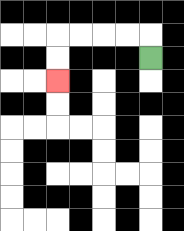{'start': '[6, 2]', 'end': '[2, 3]', 'path_directions': 'U,L,L,L,L,D,D', 'path_coordinates': '[[6, 2], [6, 1], [5, 1], [4, 1], [3, 1], [2, 1], [2, 2], [2, 3]]'}